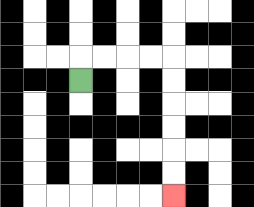{'start': '[3, 3]', 'end': '[7, 8]', 'path_directions': 'U,R,R,R,R,D,D,D,D,D,D', 'path_coordinates': '[[3, 3], [3, 2], [4, 2], [5, 2], [6, 2], [7, 2], [7, 3], [7, 4], [7, 5], [7, 6], [7, 7], [7, 8]]'}